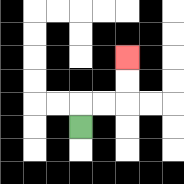{'start': '[3, 5]', 'end': '[5, 2]', 'path_directions': 'U,R,R,U,U', 'path_coordinates': '[[3, 5], [3, 4], [4, 4], [5, 4], [5, 3], [5, 2]]'}